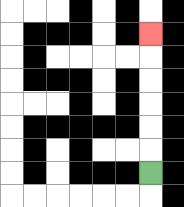{'start': '[6, 7]', 'end': '[6, 1]', 'path_directions': 'U,U,U,U,U,U', 'path_coordinates': '[[6, 7], [6, 6], [6, 5], [6, 4], [6, 3], [6, 2], [6, 1]]'}